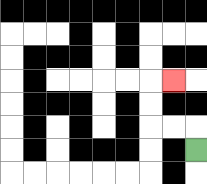{'start': '[8, 6]', 'end': '[7, 3]', 'path_directions': 'U,L,L,U,U,R', 'path_coordinates': '[[8, 6], [8, 5], [7, 5], [6, 5], [6, 4], [6, 3], [7, 3]]'}